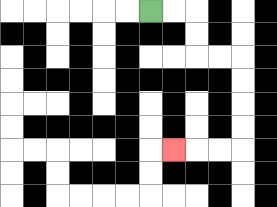{'start': '[6, 0]', 'end': '[7, 6]', 'path_directions': 'R,R,D,D,R,R,D,D,D,D,L,L,L', 'path_coordinates': '[[6, 0], [7, 0], [8, 0], [8, 1], [8, 2], [9, 2], [10, 2], [10, 3], [10, 4], [10, 5], [10, 6], [9, 6], [8, 6], [7, 6]]'}